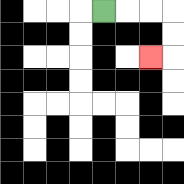{'start': '[4, 0]', 'end': '[6, 2]', 'path_directions': 'R,R,R,D,D,L', 'path_coordinates': '[[4, 0], [5, 0], [6, 0], [7, 0], [7, 1], [7, 2], [6, 2]]'}